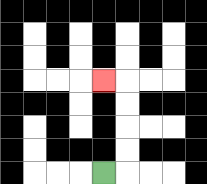{'start': '[4, 7]', 'end': '[4, 3]', 'path_directions': 'R,U,U,U,U,L', 'path_coordinates': '[[4, 7], [5, 7], [5, 6], [5, 5], [5, 4], [5, 3], [4, 3]]'}